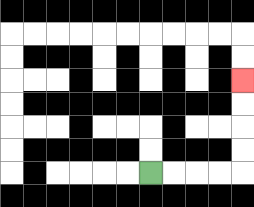{'start': '[6, 7]', 'end': '[10, 3]', 'path_directions': 'R,R,R,R,U,U,U,U', 'path_coordinates': '[[6, 7], [7, 7], [8, 7], [9, 7], [10, 7], [10, 6], [10, 5], [10, 4], [10, 3]]'}